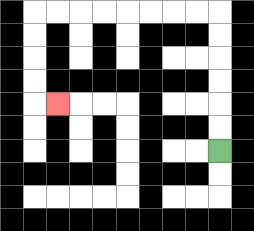{'start': '[9, 6]', 'end': '[2, 4]', 'path_directions': 'U,U,U,U,U,U,L,L,L,L,L,L,L,L,D,D,D,D,R', 'path_coordinates': '[[9, 6], [9, 5], [9, 4], [9, 3], [9, 2], [9, 1], [9, 0], [8, 0], [7, 0], [6, 0], [5, 0], [4, 0], [3, 0], [2, 0], [1, 0], [1, 1], [1, 2], [1, 3], [1, 4], [2, 4]]'}